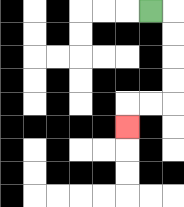{'start': '[6, 0]', 'end': '[5, 5]', 'path_directions': 'R,D,D,D,D,L,L,D', 'path_coordinates': '[[6, 0], [7, 0], [7, 1], [7, 2], [7, 3], [7, 4], [6, 4], [5, 4], [5, 5]]'}